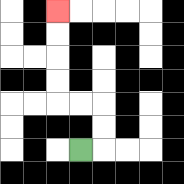{'start': '[3, 6]', 'end': '[2, 0]', 'path_directions': 'R,U,U,L,L,U,U,U,U', 'path_coordinates': '[[3, 6], [4, 6], [4, 5], [4, 4], [3, 4], [2, 4], [2, 3], [2, 2], [2, 1], [2, 0]]'}